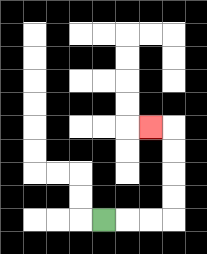{'start': '[4, 9]', 'end': '[6, 5]', 'path_directions': 'R,R,R,U,U,U,U,L', 'path_coordinates': '[[4, 9], [5, 9], [6, 9], [7, 9], [7, 8], [7, 7], [7, 6], [7, 5], [6, 5]]'}